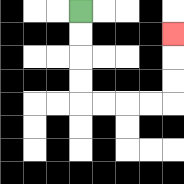{'start': '[3, 0]', 'end': '[7, 1]', 'path_directions': 'D,D,D,D,R,R,R,R,U,U,U', 'path_coordinates': '[[3, 0], [3, 1], [3, 2], [3, 3], [3, 4], [4, 4], [5, 4], [6, 4], [7, 4], [7, 3], [7, 2], [7, 1]]'}